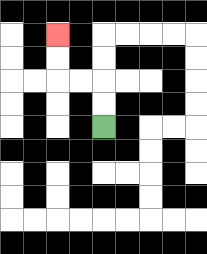{'start': '[4, 5]', 'end': '[2, 1]', 'path_directions': 'U,U,L,L,U,U', 'path_coordinates': '[[4, 5], [4, 4], [4, 3], [3, 3], [2, 3], [2, 2], [2, 1]]'}